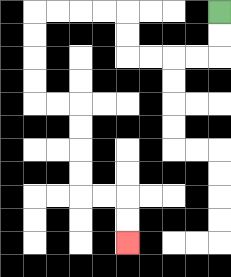{'start': '[9, 0]', 'end': '[5, 10]', 'path_directions': 'D,D,L,L,L,L,U,U,L,L,L,L,D,D,D,D,R,R,D,D,D,D,R,R,D,D', 'path_coordinates': '[[9, 0], [9, 1], [9, 2], [8, 2], [7, 2], [6, 2], [5, 2], [5, 1], [5, 0], [4, 0], [3, 0], [2, 0], [1, 0], [1, 1], [1, 2], [1, 3], [1, 4], [2, 4], [3, 4], [3, 5], [3, 6], [3, 7], [3, 8], [4, 8], [5, 8], [5, 9], [5, 10]]'}